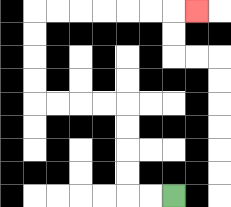{'start': '[7, 8]', 'end': '[8, 0]', 'path_directions': 'L,L,U,U,U,U,L,L,L,L,U,U,U,U,R,R,R,R,R,R,R', 'path_coordinates': '[[7, 8], [6, 8], [5, 8], [5, 7], [5, 6], [5, 5], [5, 4], [4, 4], [3, 4], [2, 4], [1, 4], [1, 3], [1, 2], [1, 1], [1, 0], [2, 0], [3, 0], [4, 0], [5, 0], [6, 0], [7, 0], [8, 0]]'}